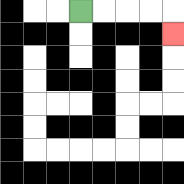{'start': '[3, 0]', 'end': '[7, 1]', 'path_directions': 'R,R,R,R,D', 'path_coordinates': '[[3, 0], [4, 0], [5, 0], [6, 0], [7, 0], [7, 1]]'}